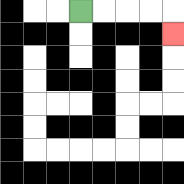{'start': '[3, 0]', 'end': '[7, 1]', 'path_directions': 'R,R,R,R,D', 'path_coordinates': '[[3, 0], [4, 0], [5, 0], [6, 0], [7, 0], [7, 1]]'}